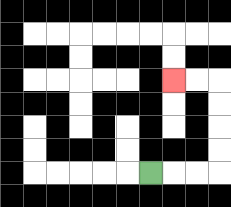{'start': '[6, 7]', 'end': '[7, 3]', 'path_directions': 'R,R,R,U,U,U,U,L,L', 'path_coordinates': '[[6, 7], [7, 7], [8, 7], [9, 7], [9, 6], [9, 5], [9, 4], [9, 3], [8, 3], [7, 3]]'}